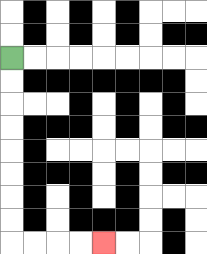{'start': '[0, 2]', 'end': '[4, 10]', 'path_directions': 'D,D,D,D,D,D,D,D,R,R,R,R', 'path_coordinates': '[[0, 2], [0, 3], [0, 4], [0, 5], [0, 6], [0, 7], [0, 8], [0, 9], [0, 10], [1, 10], [2, 10], [3, 10], [4, 10]]'}